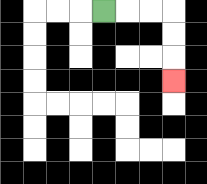{'start': '[4, 0]', 'end': '[7, 3]', 'path_directions': 'R,R,R,D,D,D', 'path_coordinates': '[[4, 0], [5, 0], [6, 0], [7, 0], [7, 1], [7, 2], [7, 3]]'}